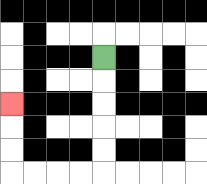{'start': '[4, 2]', 'end': '[0, 4]', 'path_directions': 'D,D,D,D,D,L,L,L,L,U,U,U', 'path_coordinates': '[[4, 2], [4, 3], [4, 4], [4, 5], [4, 6], [4, 7], [3, 7], [2, 7], [1, 7], [0, 7], [0, 6], [0, 5], [0, 4]]'}